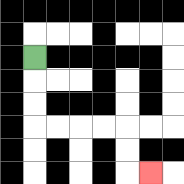{'start': '[1, 2]', 'end': '[6, 7]', 'path_directions': 'D,D,D,R,R,R,R,D,D,R', 'path_coordinates': '[[1, 2], [1, 3], [1, 4], [1, 5], [2, 5], [3, 5], [4, 5], [5, 5], [5, 6], [5, 7], [6, 7]]'}